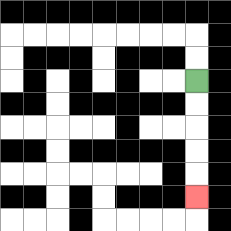{'start': '[8, 3]', 'end': '[8, 8]', 'path_directions': 'D,D,D,D,D', 'path_coordinates': '[[8, 3], [8, 4], [8, 5], [8, 6], [8, 7], [8, 8]]'}